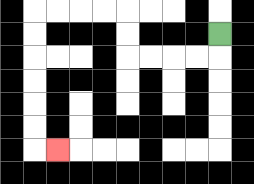{'start': '[9, 1]', 'end': '[2, 6]', 'path_directions': 'D,L,L,L,L,U,U,L,L,L,L,D,D,D,D,D,D,R', 'path_coordinates': '[[9, 1], [9, 2], [8, 2], [7, 2], [6, 2], [5, 2], [5, 1], [5, 0], [4, 0], [3, 0], [2, 0], [1, 0], [1, 1], [1, 2], [1, 3], [1, 4], [1, 5], [1, 6], [2, 6]]'}